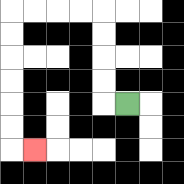{'start': '[5, 4]', 'end': '[1, 6]', 'path_directions': 'L,U,U,U,U,L,L,L,L,D,D,D,D,D,D,R', 'path_coordinates': '[[5, 4], [4, 4], [4, 3], [4, 2], [4, 1], [4, 0], [3, 0], [2, 0], [1, 0], [0, 0], [0, 1], [0, 2], [0, 3], [0, 4], [0, 5], [0, 6], [1, 6]]'}